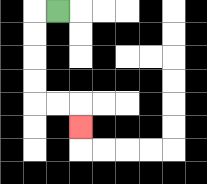{'start': '[2, 0]', 'end': '[3, 5]', 'path_directions': 'L,D,D,D,D,R,R,D', 'path_coordinates': '[[2, 0], [1, 0], [1, 1], [1, 2], [1, 3], [1, 4], [2, 4], [3, 4], [3, 5]]'}